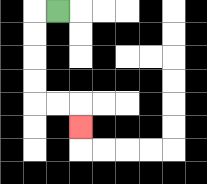{'start': '[2, 0]', 'end': '[3, 5]', 'path_directions': 'L,D,D,D,D,R,R,D', 'path_coordinates': '[[2, 0], [1, 0], [1, 1], [1, 2], [1, 3], [1, 4], [2, 4], [3, 4], [3, 5]]'}